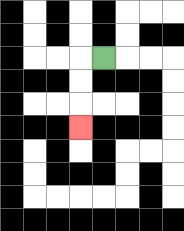{'start': '[4, 2]', 'end': '[3, 5]', 'path_directions': 'L,D,D,D', 'path_coordinates': '[[4, 2], [3, 2], [3, 3], [3, 4], [3, 5]]'}